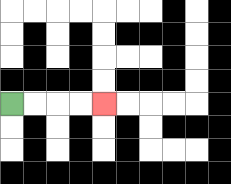{'start': '[0, 4]', 'end': '[4, 4]', 'path_directions': 'R,R,R,R', 'path_coordinates': '[[0, 4], [1, 4], [2, 4], [3, 4], [4, 4]]'}